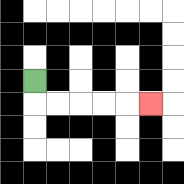{'start': '[1, 3]', 'end': '[6, 4]', 'path_directions': 'D,R,R,R,R,R', 'path_coordinates': '[[1, 3], [1, 4], [2, 4], [3, 4], [4, 4], [5, 4], [6, 4]]'}